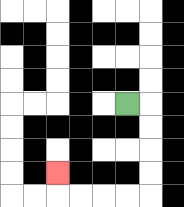{'start': '[5, 4]', 'end': '[2, 7]', 'path_directions': 'R,D,D,D,D,L,L,L,L,U', 'path_coordinates': '[[5, 4], [6, 4], [6, 5], [6, 6], [6, 7], [6, 8], [5, 8], [4, 8], [3, 8], [2, 8], [2, 7]]'}